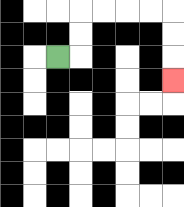{'start': '[2, 2]', 'end': '[7, 3]', 'path_directions': 'R,U,U,R,R,R,R,D,D,D', 'path_coordinates': '[[2, 2], [3, 2], [3, 1], [3, 0], [4, 0], [5, 0], [6, 0], [7, 0], [7, 1], [7, 2], [7, 3]]'}